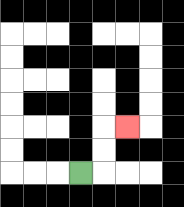{'start': '[3, 7]', 'end': '[5, 5]', 'path_directions': 'R,U,U,R', 'path_coordinates': '[[3, 7], [4, 7], [4, 6], [4, 5], [5, 5]]'}